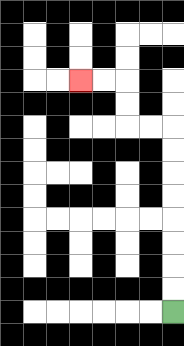{'start': '[7, 13]', 'end': '[3, 3]', 'path_directions': 'U,U,U,U,U,U,U,U,L,L,U,U,L,L', 'path_coordinates': '[[7, 13], [7, 12], [7, 11], [7, 10], [7, 9], [7, 8], [7, 7], [7, 6], [7, 5], [6, 5], [5, 5], [5, 4], [5, 3], [4, 3], [3, 3]]'}